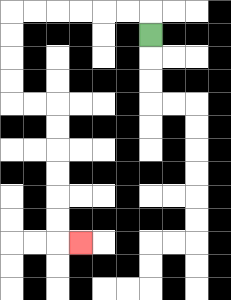{'start': '[6, 1]', 'end': '[3, 10]', 'path_directions': 'U,L,L,L,L,L,L,D,D,D,D,R,R,D,D,D,D,D,D,R', 'path_coordinates': '[[6, 1], [6, 0], [5, 0], [4, 0], [3, 0], [2, 0], [1, 0], [0, 0], [0, 1], [0, 2], [0, 3], [0, 4], [1, 4], [2, 4], [2, 5], [2, 6], [2, 7], [2, 8], [2, 9], [2, 10], [3, 10]]'}